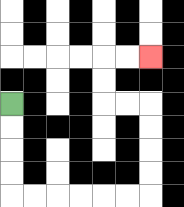{'start': '[0, 4]', 'end': '[6, 2]', 'path_directions': 'D,D,D,D,R,R,R,R,R,R,U,U,U,U,L,L,U,U,R,R', 'path_coordinates': '[[0, 4], [0, 5], [0, 6], [0, 7], [0, 8], [1, 8], [2, 8], [3, 8], [4, 8], [5, 8], [6, 8], [6, 7], [6, 6], [6, 5], [6, 4], [5, 4], [4, 4], [4, 3], [4, 2], [5, 2], [6, 2]]'}